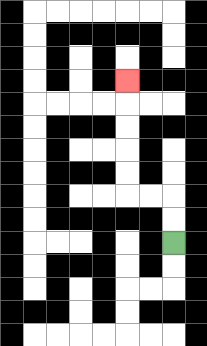{'start': '[7, 10]', 'end': '[5, 3]', 'path_directions': 'U,U,L,L,U,U,U,U,U', 'path_coordinates': '[[7, 10], [7, 9], [7, 8], [6, 8], [5, 8], [5, 7], [5, 6], [5, 5], [5, 4], [5, 3]]'}